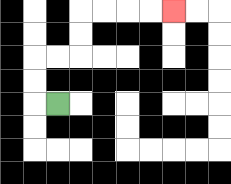{'start': '[2, 4]', 'end': '[7, 0]', 'path_directions': 'L,U,U,R,R,U,U,R,R,R,R', 'path_coordinates': '[[2, 4], [1, 4], [1, 3], [1, 2], [2, 2], [3, 2], [3, 1], [3, 0], [4, 0], [5, 0], [6, 0], [7, 0]]'}